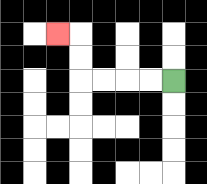{'start': '[7, 3]', 'end': '[2, 1]', 'path_directions': 'L,L,L,L,U,U,L', 'path_coordinates': '[[7, 3], [6, 3], [5, 3], [4, 3], [3, 3], [3, 2], [3, 1], [2, 1]]'}